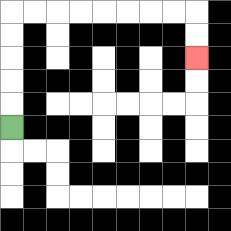{'start': '[0, 5]', 'end': '[8, 2]', 'path_directions': 'U,U,U,U,U,R,R,R,R,R,R,R,R,D,D', 'path_coordinates': '[[0, 5], [0, 4], [0, 3], [0, 2], [0, 1], [0, 0], [1, 0], [2, 0], [3, 0], [4, 0], [5, 0], [6, 0], [7, 0], [8, 0], [8, 1], [8, 2]]'}